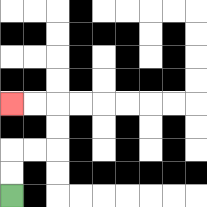{'start': '[0, 8]', 'end': '[0, 4]', 'path_directions': 'U,U,R,R,U,U,L,L', 'path_coordinates': '[[0, 8], [0, 7], [0, 6], [1, 6], [2, 6], [2, 5], [2, 4], [1, 4], [0, 4]]'}